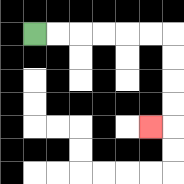{'start': '[1, 1]', 'end': '[6, 5]', 'path_directions': 'R,R,R,R,R,R,D,D,D,D,L', 'path_coordinates': '[[1, 1], [2, 1], [3, 1], [4, 1], [5, 1], [6, 1], [7, 1], [7, 2], [7, 3], [7, 4], [7, 5], [6, 5]]'}